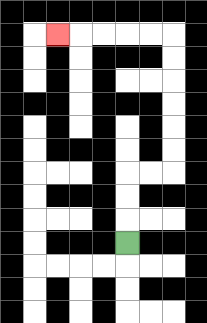{'start': '[5, 10]', 'end': '[2, 1]', 'path_directions': 'U,U,U,R,R,U,U,U,U,U,U,L,L,L,L,L', 'path_coordinates': '[[5, 10], [5, 9], [5, 8], [5, 7], [6, 7], [7, 7], [7, 6], [7, 5], [7, 4], [7, 3], [7, 2], [7, 1], [6, 1], [5, 1], [4, 1], [3, 1], [2, 1]]'}